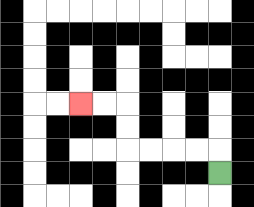{'start': '[9, 7]', 'end': '[3, 4]', 'path_directions': 'U,L,L,L,L,U,U,L,L', 'path_coordinates': '[[9, 7], [9, 6], [8, 6], [7, 6], [6, 6], [5, 6], [5, 5], [5, 4], [4, 4], [3, 4]]'}